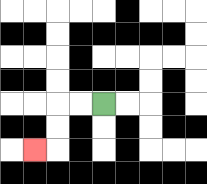{'start': '[4, 4]', 'end': '[1, 6]', 'path_directions': 'L,L,D,D,L', 'path_coordinates': '[[4, 4], [3, 4], [2, 4], [2, 5], [2, 6], [1, 6]]'}